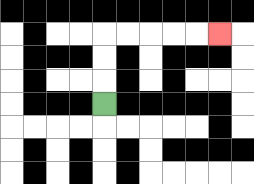{'start': '[4, 4]', 'end': '[9, 1]', 'path_directions': 'U,U,U,R,R,R,R,R', 'path_coordinates': '[[4, 4], [4, 3], [4, 2], [4, 1], [5, 1], [6, 1], [7, 1], [8, 1], [9, 1]]'}